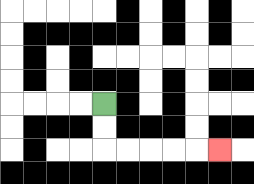{'start': '[4, 4]', 'end': '[9, 6]', 'path_directions': 'D,D,R,R,R,R,R', 'path_coordinates': '[[4, 4], [4, 5], [4, 6], [5, 6], [6, 6], [7, 6], [8, 6], [9, 6]]'}